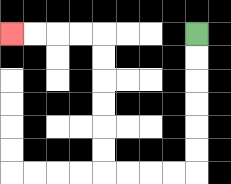{'start': '[8, 1]', 'end': '[0, 1]', 'path_directions': 'D,D,D,D,D,D,L,L,L,L,U,U,U,U,U,U,L,L,L,L', 'path_coordinates': '[[8, 1], [8, 2], [8, 3], [8, 4], [8, 5], [8, 6], [8, 7], [7, 7], [6, 7], [5, 7], [4, 7], [4, 6], [4, 5], [4, 4], [4, 3], [4, 2], [4, 1], [3, 1], [2, 1], [1, 1], [0, 1]]'}